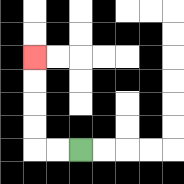{'start': '[3, 6]', 'end': '[1, 2]', 'path_directions': 'L,L,U,U,U,U', 'path_coordinates': '[[3, 6], [2, 6], [1, 6], [1, 5], [1, 4], [1, 3], [1, 2]]'}